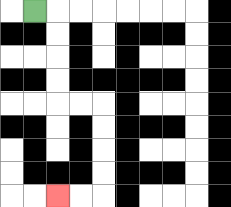{'start': '[1, 0]', 'end': '[2, 8]', 'path_directions': 'R,D,D,D,D,R,R,D,D,D,D,L,L', 'path_coordinates': '[[1, 0], [2, 0], [2, 1], [2, 2], [2, 3], [2, 4], [3, 4], [4, 4], [4, 5], [4, 6], [4, 7], [4, 8], [3, 8], [2, 8]]'}